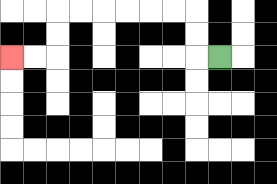{'start': '[9, 2]', 'end': '[0, 2]', 'path_directions': 'L,U,U,L,L,L,L,L,L,D,D,L,L', 'path_coordinates': '[[9, 2], [8, 2], [8, 1], [8, 0], [7, 0], [6, 0], [5, 0], [4, 0], [3, 0], [2, 0], [2, 1], [2, 2], [1, 2], [0, 2]]'}